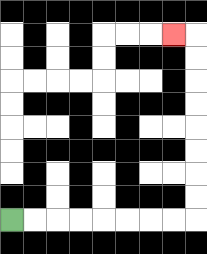{'start': '[0, 9]', 'end': '[7, 1]', 'path_directions': 'R,R,R,R,R,R,R,R,U,U,U,U,U,U,U,U,L', 'path_coordinates': '[[0, 9], [1, 9], [2, 9], [3, 9], [4, 9], [5, 9], [6, 9], [7, 9], [8, 9], [8, 8], [8, 7], [8, 6], [8, 5], [8, 4], [8, 3], [8, 2], [8, 1], [7, 1]]'}